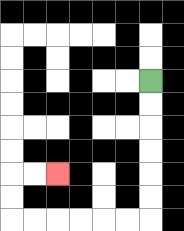{'start': '[6, 3]', 'end': '[2, 7]', 'path_directions': 'D,D,D,D,D,D,L,L,L,L,L,L,U,U,R,R', 'path_coordinates': '[[6, 3], [6, 4], [6, 5], [6, 6], [6, 7], [6, 8], [6, 9], [5, 9], [4, 9], [3, 9], [2, 9], [1, 9], [0, 9], [0, 8], [0, 7], [1, 7], [2, 7]]'}